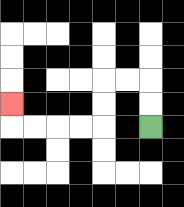{'start': '[6, 5]', 'end': '[0, 4]', 'path_directions': 'U,U,L,L,D,D,L,L,L,L,U', 'path_coordinates': '[[6, 5], [6, 4], [6, 3], [5, 3], [4, 3], [4, 4], [4, 5], [3, 5], [2, 5], [1, 5], [0, 5], [0, 4]]'}